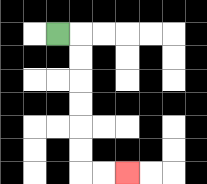{'start': '[2, 1]', 'end': '[5, 7]', 'path_directions': 'R,D,D,D,D,D,D,R,R', 'path_coordinates': '[[2, 1], [3, 1], [3, 2], [3, 3], [3, 4], [3, 5], [3, 6], [3, 7], [4, 7], [5, 7]]'}